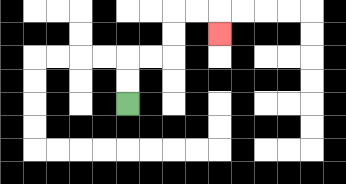{'start': '[5, 4]', 'end': '[9, 1]', 'path_directions': 'U,U,R,R,U,U,R,R,D', 'path_coordinates': '[[5, 4], [5, 3], [5, 2], [6, 2], [7, 2], [7, 1], [7, 0], [8, 0], [9, 0], [9, 1]]'}